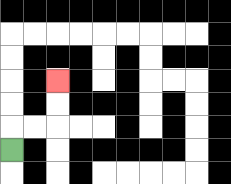{'start': '[0, 6]', 'end': '[2, 3]', 'path_directions': 'U,R,R,U,U', 'path_coordinates': '[[0, 6], [0, 5], [1, 5], [2, 5], [2, 4], [2, 3]]'}